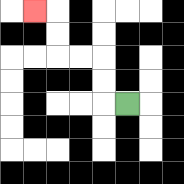{'start': '[5, 4]', 'end': '[1, 0]', 'path_directions': 'L,U,U,L,L,U,U,L', 'path_coordinates': '[[5, 4], [4, 4], [4, 3], [4, 2], [3, 2], [2, 2], [2, 1], [2, 0], [1, 0]]'}